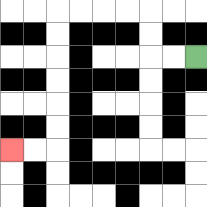{'start': '[8, 2]', 'end': '[0, 6]', 'path_directions': 'L,L,U,U,L,L,L,L,D,D,D,D,D,D,L,L', 'path_coordinates': '[[8, 2], [7, 2], [6, 2], [6, 1], [6, 0], [5, 0], [4, 0], [3, 0], [2, 0], [2, 1], [2, 2], [2, 3], [2, 4], [2, 5], [2, 6], [1, 6], [0, 6]]'}